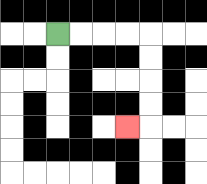{'start': '[2, 1]', 'end': '[5, 5]', 'path_directions': 'R,R,R,R,D,D,D,D,L', 'path_coordinates': '[[2, 1], [3, 1], [4, 1], [5, 1], [6, 1], [6, 2], [6, 3], [6, 4], [6, 5], [5, 5]]'}